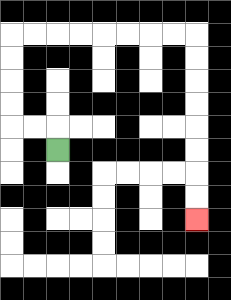{'start': '[2, 6]', 'end': '[8, 9]', 'path_directions': 'U,L,L,U,U,U,U,R,R,R,R,R,R,R,R,D,D,D,D,D,D,D,D', 'path_coordinates': '[[2, 6], [2, 5], [1, 5], [0, 5], [0, 4], [0, 3], [0, 2], [0, 1], [1, 1], [2, 1], [3, 1], [4, 1], [5, 1], [6, 1], [7, 1], [8, 1], [8, 2], [8, 3], [8, 4], [8, 5], [8, 6], [8, 7], [8, 8], [8, 9]]'}